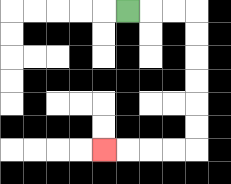{'start': '[5, 0]', 'end': '[4, 6]', 'path_directions': 'R,R,R,D,D,D,D,D,D,L,L,L,L', 'path_coordinates': '[[5, 0], [6, 0], [7, 0], [8, 0], [8, 1], [8, 2], [8, 3], [8, 4], [8, 5], [8, 6], [7, 6], [6, 6], [5, 6], [4, 6]]'}